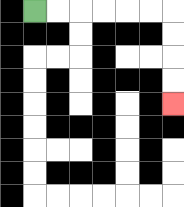{'start': '[1, 0]', 'end': '[7, 4]', 'path_directions': 'R,R,R,R,R,R,D,D,D,D', 'path_coordinates': '[[1, 0], [2, 0], [3, 0], [4, 0], [5, 0], [6, 0], [7, 0], [7, 1], [7, 2], [7, 3], [7, 4]]'}